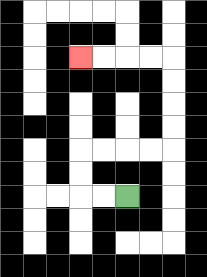{'start': '[5, 8]', 'end': '[3, 2]', 'path_directions': 'L,L,U,U,R,R,R,R,U,U,U,U,L,L,L,L', 'path_coordinates': '[[5, 8], [4, 8], [3, 8], [3, 7], [3, 6], [4, 6], [5, 6], [6, 6], [7, 6], [7, 5], [7, 4], [7, 3], [7, 2], [6, 2], [5, 2], [4, 2], [3, 2]]'}